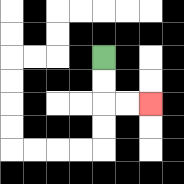{'start': '[4, 2]', 'end': '[6, 4]', 'path_directions': 'D,D,R,R', 'path_coordinates': '[[4, 2], [4, 3], [4, 4], [5, 4], [6, 4]]'}